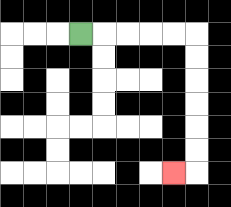{'start': '[3, 1]', 'end': '[7, 7]', 'path_directions': 'R,R,R,R,R,D,D,D,D,D,D,L', 'path_coordinates': '[[3, 1], [4, 1], [5, 1], [6, 1], [7, 1], [8, 1], [8, 2], [8, 3], [8, 4], [8, 5], [8, 6], [8, 7], [7, 7]]'}